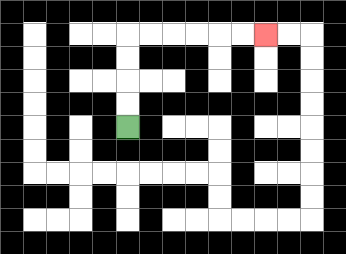{'start': '[5, 5]', 'end': '[11, 1]', 'path_directions': 'U,U,U,U,R,R,R,R,R,R', 'path_coordinates': '[[5, 5], [5, 4], [5, 3], [5, 2], [5, 1], [6, 1], [7, 1], [8, 1], [9, 1], [10, 1], [11, 1]]'}